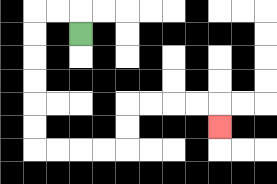{'start': '[3, 1]', 'end': '[9, 5]', 'path_directions': 'U,L,L,D,D,D,D,D,D,R,R,R,R,U,U,R,R,R,R,D', 'path_coordinates': '[[3, 1], [3, 0], [2, 0], [1, 0], [1, 1], [1, 2], [1, 3], [1, 4], [1, 5], [1, 6], [2, 6], [3, 6], [4, 6], [5, 6], [5, 5], [5, 4], [6, 4], [7, 4], [8, 4], [9, 4], [9, 5]]'}